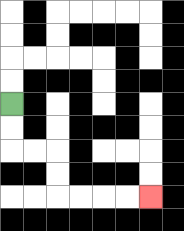{'start': '[0, 4]', 'end': '[6, 8]', 'path_directions': 'D,D,R,R,D,D,R,R,R,R', 'path_coordinates': '[[0, 4], [0, 5], [0, 6], [1, 6], [2, 6], [2, 7], [2, 8], [3, 8], [4, 8], [5, 8], [6, 8]]'}